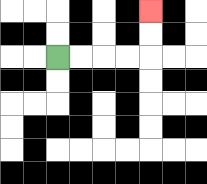{'start': '[2, 2]', 'end': '[6, 0]', 'path_directions': 'R,R,R,R,U,U', 'path_coordinates': '[[2, 2], [3, 2], [4, 2], [5, 2], [6, 2], [6, 1], [6, 0]]'}